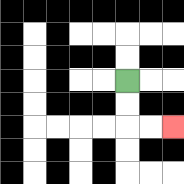{'start': '[5, 3]', 'end': '[7, 5]', 'path_directions': 'D,D,R,R', 'path_coordinates': '[[5, 3], [5, 4], [5, 5], [6, 5], [7, 5]]'}